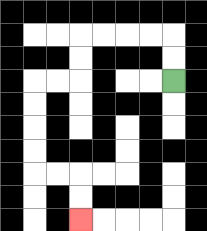{'start': '[7, 3]', 'end': '[3, 9]', 'path_directions': 'U,U,L,L,L,L,D,D,L,L,D,D,D,D,R,R,D,D', 'path_coordinates': '[[7, 3], [7, 2], [7, 1], [6, 1], [5, 1], [4, 1], [3, 1], [3, 2], [3, 3], [2, 3], [1, 3], [1, 4], [1, 5], [1, 6], [1, 7], [2, 7], [3, 7], [3, 8], [3, 9]]'}